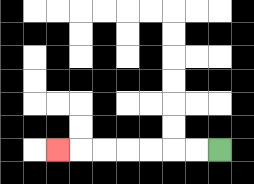{'start': '[9, 6]', 'end': '[2, 6]', 'path_directions': 'L,L,L,L,L,L,L', 'path_coordinates': '[[9, 6], [8, 6], [7, 6], [6, 6], [5, 6], [4, 6], [3, 6], [2, 6]]'}